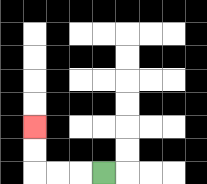{'start': '[4, 7]', 'end': '[1, 5]', 'path_directions': 'L,L,L,U,U', 'path_coordinates': '[[4, 7], [3, 7], [2, 7], [1, 7], [1, 6], [1, 5]]'}